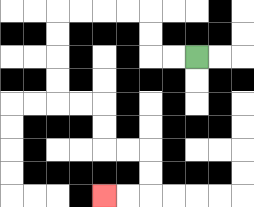{'start': '[8, 2]', 'end': '[4, 8]', 'path_directions': 'L,L,U,U,L,L,L,L,D,D,D,D,R,R,D,D,R,R,D,D,L,L', 'path_coordinates': '[[8, 2], [7, 2], [6, 2], [6, 1], [6, 0], [5, 0], [4, 0], [3, 0], [2, 0], [2, 1], [2, 2], [2, 3], [2, 4], [3, 4], [4, 4], [4, 5], [4, 6], [5, 6], [6, 6], [6, 7], [6, 8], [5, 8], [4, 8]]'}